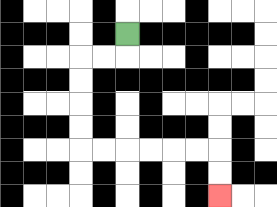{'start': '[5, 1]', 'end': '[9, 8]', 'path_directions': 'D,L,L,D,D,D,D,R,R,R,R,R,R,D,D', 'path_coordinates': '[[5, 1], [5, 2], [4, 2], [3, 2], [3, 3], [3, 4], [3, 5], [3, 6], [4, 6], [5, 6], [6, 6], [7, 6], [8, 6], [9, 6], [9, 7], [9, 8]]'}